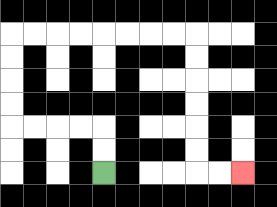{'start': '[4, 7]', 'end': '[10, 7]', 'path_directions': 'U,U,L,L,L,L,U,U,U,U,R,R,R,R,R,R,R,R,D,D,D,D,D,D,R,R', 'path_coordinates': '[[4, 7], [4, 6], [4, 5], [3, 5], [2, 5], [1, 5], [0, 5], [0, 4], [0, 3], [0, 2], [0, 1], [1, 1], [2, 1], [3, 1], [4, 1], [5, 1], [6, 1], [7, 1], [8, 1], [8, 2], [8, 3], [8, 4], [8, 5], [8, 6], [8, 7], [9, 7], [10, 7]]'}